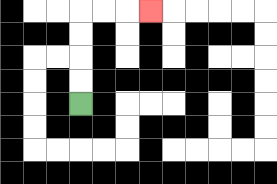{'start': '[3, 4]', 'end': '[6, 0]', 'path_directions': 'U,U,U,U,R,R,R', 'path_coordinates': '[[3, 4], [3, 3], [3, 2], [3, 1], [3, 0], [4, 0], [5, 0], [6, 0]]'}